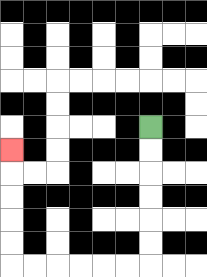{'start': '[6, 5]', 'end': '[0, 6]', 'path_directions': 'D,D,D,D,D,D,L,L,L,L,L,L,U,U,U,U,U', 'path_coordinates': '[[6, 5], [6, 6], [6, 7], [6, 8], [6, 9], [6, 10], [6, 11], [5, 11], [4, 11], [3, 11], [2, 11], [1, 11], [0, 11], [0, 10], [0, 9], [0, 8], [0, 7], [0, 6]]'}